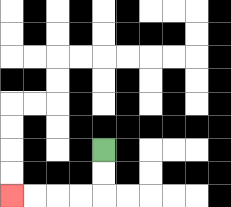{'start': '[4, 6]', 'end': '[0, 8]', 'path_directions': 'D,D,L,L,L,L', 'path_coordinates': '[[4, 6], [4, 7], [4, 8], [3, 8], [2, 8], [1, 8], [0, 8]]'}